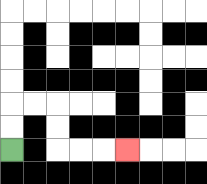{'start': '[0, 6]', 'end': '[5, 6]', 'path_directions': 'U,U,R,R,D,D,R,R,R', 'path_coordinates': '[[0, 6], [0, 5], [0, 4], [1, 4], [2, 4], [2, 5], [2, 6], [3, 6], [4, 6], [5, 6]]'}